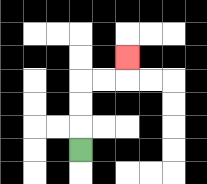{'start': '[3, 6]', 'end': '[5, 2]', 'path_directions': 'U,U,U,R,R,U', 'path_coordinates': '[[3, 6], [3, 5], [3, 4], [3, 3], [4, 3], [5, 3], [5, 2]]'}